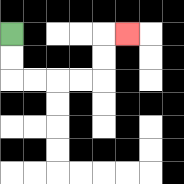{'start': '[0, 1]', 'end': '[5, 1]', 'path_directions': 'D,D,R,R,R,R,U,U,R', 'path_coordinates': '[[0, 1], [0, 2], [0, 3], [1, 3], [2, 3], [3, 3], [4, 3], [4, 2], [4, 1], [5, 1]]'}